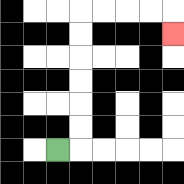{'start': '[2, 6]', 'end': '[7, 1]', 'path_directions': 'R,U,U,U,U,U,U,R,R,R,R,D', 'path_coordinates': '[[2, 6], [3, 6], [3, 5], [3, 4], [3, 3], [3, 2], [3, 1], [3, 0], [4, 0], [5, 0], [6, 0], [7, 0], [7, 1]]'}